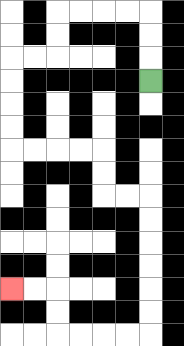{'start': '[6, 3]', 'end': '[0, 12]', 'path_directions': 'U,U,U,L,L,L,L,D,D,L,L,D,D,D,D,R,R,R,R,D,D,R,R,D,D,D,D,D,D,L,L,L,L,U,U,L,L', 'path_coordinates': '[[6, 3], [6, 2], [6, 1], [6, 0], [5, 0], [4, 0], [3, 0], [2, 0], [2, 1], [2, 2], [1, 2], [0, 2], [0, 3], [0, 4], [0, 5], [0, 6], [1, 6], [2, 6], [3, 6], [4, 6], [4, 7], [4, 8], [5, 8], [6, 8], [6, 9], [6, 10], [6, 11], [6, 12], [6, 13], [6, 14], [5, 14], [4, 14], [3, 14], [2, 14], [2, 13], [2, 12], [1, 12], [0, 12]]'}